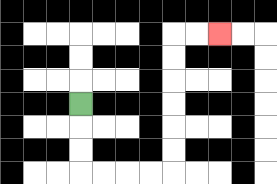{'start': '[3, 4]', 'end': '[9, 1]', 'path_directions': 'D,D,D,R,R,R,R,U,U,U,U,U,U,R,R', 'path_coordinates': '[[3, 4], [3, 5], [3, 6], [3, 7], [4, 7], [5, 7], [6, 7], [7, 7], [7, 6], [7, 5], [7, 4], [7, 3], [7, 2], [7, 1], [8, 1], [9, 1]]'}